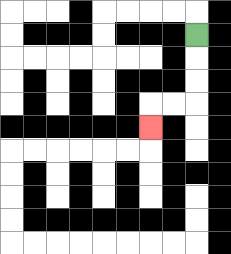{'start': '[8, 1]', 'end': '[6, 5]', 'path_directions': 'D,D,D,L,L,D', 'path_coordinates': '[[8, 1], [8, 2], [8, 3], [8, 4], [7, 4], [6, 4], [6, 5]]'}